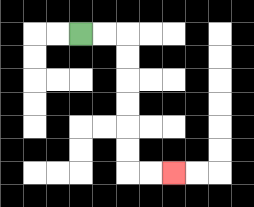{'start': '[3, 1]', 'end': '[7, 7]', 'path_directions': 'R,R,D,D,D,D,D,D,R,R', 'path_coordinates': '[[3, 1], [4, 1], [5, 1], [5, 2], [5, 3], [5, 4], [5, 5], [5, 6], [5, 7], [6, 7], [7, 7]]'}